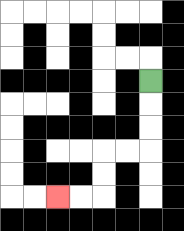{'start': '[6, 3]', 'end': '[2, 8]', 'path_directions': 'D,D,D,L,L,D,D,L,L', 'path_coordinates': '[[6, 3], [6, 4], [6, 5], [6, 6], [5, 6], [4, 6], [4, 7], [4, 8], [3, 8], [2, 8]]'}